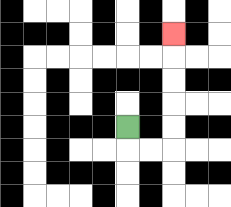{'start': '[5, 5]', 'end': '[7, 1]', 'path_directions': 'D,R,R,U,U,U,U,U', 'path_coordinates': '[[5, 5], [5, 6], [6, 6], [7, 6], [7, 5], [7, 4], [7, 3], [7, 2], [7, 1]]'}